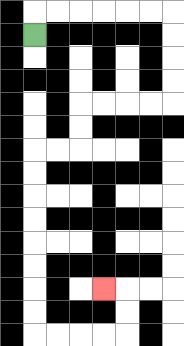{'start': '[1, 1]', 'end': '[4, 12]', 'path_directions': 'U,R,R,R,R,R,R,D,D,D,D,L,L,L,L,D,D,L,L,D,D,D,D,D,D,D,D,R,R,R,R,U,U,L', 'path_coordinates': '[[1, 1], [1, 0], [2, 0], [3, 0], [4, 0], [5, 0], [6, 0], [7, 0], [7, 1], [7, 2], [7, 3], [7, 4], [6, 4], [5, 4], [4, 4], [3, 4], [3, 5], [3, 6], [2, 6], [1, 6], [1, 7], [1, 8], [1, 9], [1, 10], [1, 11], [1, 12], [1, 13], [1, 14], [2, 14], [3, 14], [4, 14], [5, 14], [5, 13], [5, 12], [4, 12]]'}